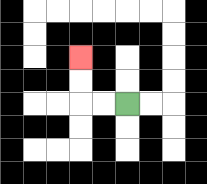{'start': '[5, 4]', 'end': '[3, 2]', 'path_directions': 'L,L,U,U', 'path_coordinates': '[[5, 4], [4, 4], [3, 4], [3, 3], [3, 2]]'}